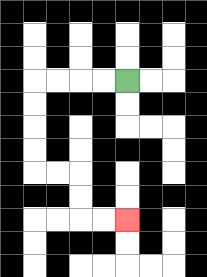{'start': '[5, 3]', 'end': '[5, 9]', 'path_directions': 'L,L,L,L,D,D,D,D,R,R,D,D,R,R', 'path_coordinates': '[[5, 3], [4, 3], [3, 3], [2, 3], [1, 3], [1, 4], [1, 5], [1, 6], [1, 7], [2, 7], [3, 7], [3, 8], [3, 9], [4, 9], [5, 9]]'}